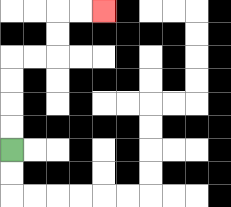{'start': '[0, 6]', 'end': '[4, 0]', 'path_directions': 'U,U,U,U,R,R,U,U,R,R', 'path_coordinates': '[[0, 6], [0, 5], [0, 4], [0, 3], [0, 2], [1, 2], [2, 2], [2, 1], [2, 0], [3, 0], [4, 0]]'}